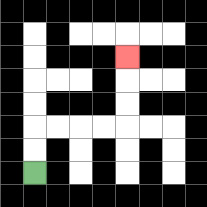{'start': '[1, 7]', 'end': '[5, 2]', 'path_directions': 'U,U,R,R,R,R,U,U,U', 'path_coordinates': '[[1, 7], [1, 6], [1, 5], [2, 5], [3, 5], [4, 5], [5, 5], [5, 4], [5, 3], [5, 2]]'}